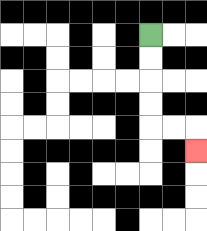{'start': '[6, 1]', 'end': '[8, 6]', 'path_directions': 'D,D,D,D,R,R,D', 'path_coordinates': '[[6, 1], [6, 2], [6, 3], [6, 4], [6, 5], [7, 5], [8, 5], [8, 6]]'}